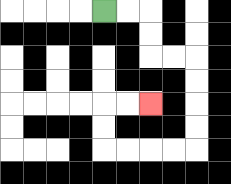{'start': '[4, 0]', 'end': '[6, 4]', 'path_directions': 'R,R,D,D,R,R,D,D,D,D,L,L,L,L,U,U,R,R', 'path_coordinates': '[[4, 0], [5, 0], [6, 0], [6, 1], [6, 2], [7, 2], [8, 2], [8, 3], [8, 4], [8, 5], [8, 6], [7, 6], [6, 6], [5, 6], [4, 6], [4, 5], [4, 4], [5, 4], [6, 4]]'}